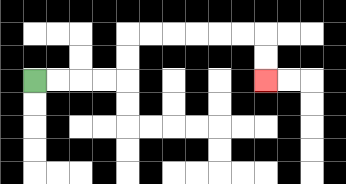{'start': '[1, 3]', 'end': '[11, 3]', 'path_directions': 'R,R,R,R,U,U,R,R,R,R,R,R,D,D', 'path_coordinates': '[[1, 3], [2, 3], [3, 3], [4, 3], [5, 3], [5, 2], [5, 1], [6, 1], [7, 1], [8, 1], [9, 1], [10, 1], [11, 1], [11, 2], [11, 3]]'}